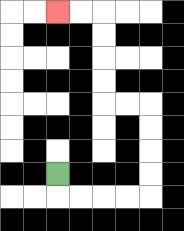{'start': '[2, 7]', 'end': '[2, 0]', 'path_directions': 'D,R,R,R,R,U,U,U,U,L,L,U,U,U,U,L,L', 'path_coordinates': '[[2, 7], [2, 8], [3, 8], [4, 8], [5, 8], [6, 8], [6, 7], [6, 6], [6, 5], [6, 4], [5, 4], [4, 4], [4, 3], [4, 2], [4, 1], [4, 0], [3, 0], [2, 0]]'}